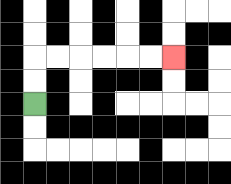{'start': '[1, 4]', 'end': '[7, 2]', 'path_directions': 'U,U,R,R,R,R,R,R', 'path_coordinates': '[[1, 4], [1, 3], [1, 2], [2, 2], [3, 2], [4, 2], [5, 2], [6, 2], [7, 2]]'}